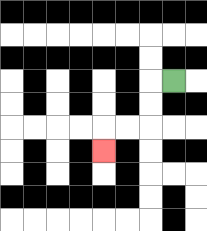{'start': '[7, 3]', 'end': '[4, 6]', 'path_directions': 'L,D,D,L,L,D', 'path_coordinates': '[[7, 3], [6, 3], [6, 4], [6, 5], [5, 5], [4, 5], [4, 6]]'}